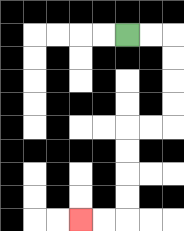{'start': '[5, 1]', 'end': '[3, 9]', 'path_directions': 'R,R,D,D,D,D,L,L,D,D,D,D,L,L', 'path_coordinates': '[[5, 1], [6, 1], [7, 1], [7, 2], [7, 3], [7, 4], [7, 5], [6, 5], [5, 5], [5, 6], [5, 7], [5, 8], [5, 9], [4, 9], [3, 9]]'}